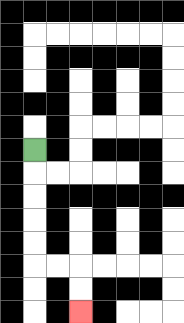{'start': '[1, 6]', 'end': '[3, 13]', 'path_directions': 'D,D,D,D,D,R,R,D,D', 'path_coordinates': '[[1, 6], [1, 7], [1, 8], [1, 9], [1, 10], [1, 11], [2, 11], [3, 11], [3, 12], [3, 13]]'}